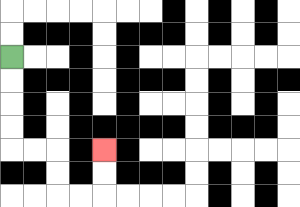{'start': '[0, 2]', 'end': '[4, 6]', 'path_directions': 'D,D,D,D,R,R,D,D,R,R,U,U', 'path_coordinates': '[[0, 2], [0, 3], [0, 4], [0, 5], [0, 6], [1, 6], [2, 6], [2, 7], [2, 8], [3, 8], [4, 8], [4, 7], [4, 6]]'}